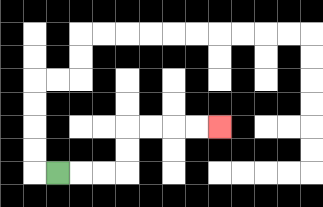{'start': '[2, 7]', 'end': '[9, 5]', 'path_directions': 'R,R,R,U,U,R,R,R,R', 'path_coordinates': '[[2, 7], [3, 7], [4, 7], [5, 7], [5, 6], [5, 5], [6, 5], [7, 5], [8, 5], [9, 5]]'}